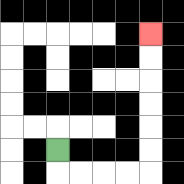{'start': '[2, 6]', 'end': '[6, 1]', 'path_directions': 'D,R,R,R,R,U,U,U,U,U,U', 'path_coordinates': '[[2, 6], [2, 7], [3, 7], [4, 7], [5, 7], [6, 7], [6, 6], [6, 5], [6, 4], [6, 3], [6, 2], [6, 1]]'}